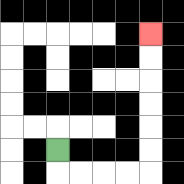{'start': '[2, 6]', 'end': '[6, 1]', 'path_directions': 'D,R,R,R,R,U,U,U,U,U,U', 'path_coordinates': '[[2, 6], [2, 7], [3, 7], [4, 7], [5, 7], [6, 7], [6, 6], [6, 5], [6, 4], [6, 3], [6, 2], [6, 1]]'}